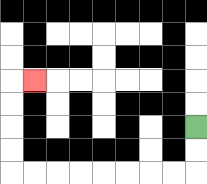{'start': '[8, 5]', 'end': '[1, 3]', 'path_directions': 'D,D,L,L,L,L,L,L,L,L,U,U,U,U,R', 'path_coordinates': '[[8, 5], [8, 6], [8, 7], [7, 7], [6, 7], [5, 7], [4, 7], [3, 7], [2, 7], [1, 7], [0, 7], [0, 6], [0, 5], [0, 4], [0, 3], [1, 3]]'}